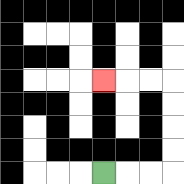{'start': '[4, 7]', 'end': '[4, 3]', 'path_directions': 'R,R,R,U,U,U,U,L,L,L', 'path_coordinates': '[[4, 7], [5, 7], [6, 7], [7, 7], [7, 6], [7, 5], [7, 4], [7, 3], [6, 3], [5, 3], [4, 3]]'}